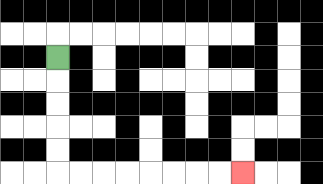{'start': '[2, 2]', 'end': '[10, 7]', 'path_directions': 'D,D,D,D,D,R,R,R,R,R,R,R,R', 'path_coordinates': '[[2, 2], [2, 3], [2, 4], [2, 5], [2, 6], [2, 7], [3, 7], [4, 7], [5, 7], [6, 7], [7, 7], [8, 7], [9, 7], [10, 7]]'}